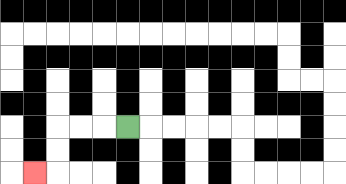{'start': '[5, 5]', 'end': '[1, 7]', 'path_directions': 'L,L,L,D,D,L', 'path_coordinates': '[[5, 5], [4, 5], [3, 5], [2, 5], [2, 6], [2, 7], [1, 7]]'}